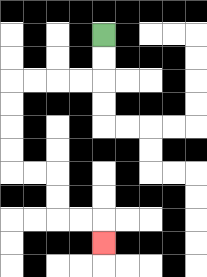{'start': '[4, 1]', 'end': '[4, 10]', 'path_directions': 'D,D,L,L,L,L,D,D,D,D,R,R,D,D,R,R,D', 'path_coordinates': '[[4, 1], [4, 2], [4, 3], [3, 3], [2, 3], [1, 3], [0, 3], [0, 4], [0, 5], [0, 6], [0, 7], [1, 7], [2, 7], [2, 8], [2, 9], [3, 9], [4, 9], [4, 10]]'}